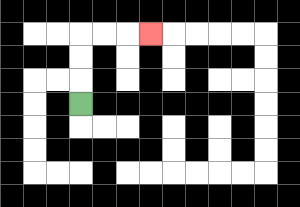{'start': '[3, 4]', 'end': '[6, 1]', 'path_directions': 'U,U,U,R,R,R', 'path_coordinates': '[[3, 4], [3, 3], [3, 2], [3, 1], [4, 1], [5, 1], [6, 1]]'}